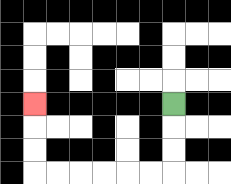{'start': '[7, 4]', 'end': '[1, 4]', 'path_directions': 'D,D,D,L,L,L,L,L,L,U,U,U', 'path_coordinates': '[[7, 4], [7, 5], [7, 6], [7, 7], [6, 7], [5, 7], [4, 7], [3, 7], [2, 7], [1, 7], [1, 6], [1, 5], [1, 4]]'}